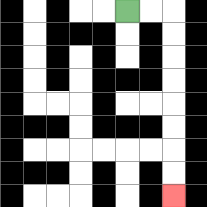{'start': '[5, 0]', 'end': '[7, 8]', 'path_directions': 'R,R,D,D,D,D,D,D,D,D', 'path_coordinates': '[[5, 0], [6, 0], [7, 0], [7, 1], [7, 2], [7, 3], [7, 4], [7, 5], [7, 6], [7, 7], [7, 8]]'}